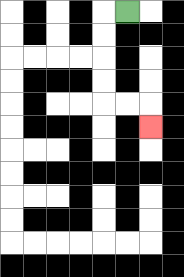{'start': '[5, 0]', 'end': '[6, 5]', 'path_directions': 'L,D,D,D,D,R,R,D', 'path_coordinates': '[[5, 0], [4, 0], [4, 1], [4, 2], [4, 3], [4, 4], [5, 4], [6, 4], [6, 5]]'}